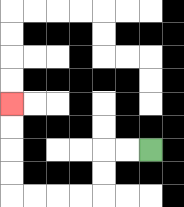{'start': '[6, 6]', 'end': '[0, 4]', 'path_directions': 'L,L,D,D,L,L,L,L,U,U,U,U', 'path_coordinates': '[[6, 6], [5, 6], [4, 6], [4, 7], [4, 8], [3, 8], [2, 8], [1, 8], [0, 8], [0, 7], [0, 6], [0, 5], [0, 4]]'}